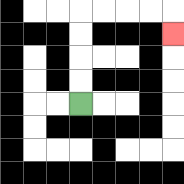{'start': '[3, 4]', 'end': '[7, 1]', 'path_directions': 'U,U,U,U,R,R,R,R,D', 'path_coordinates': '[[3, 4], [3, 3], [3, 2], [3, 1], [3, 0], [4, 0], [5, 0], [6, 0], [7, 0], [7, 1]]'}